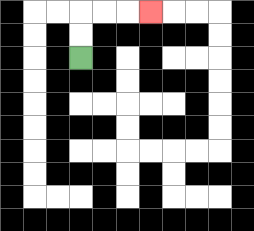{'start': '[3, 2]', 'end': '[6, 0]', 'path_directions': 'U,U,R,R,R', 'path_coordinates': '[[3, 2], [3, 1], [3, 0], [4, 0], [5, 0], [6, 0]]'}